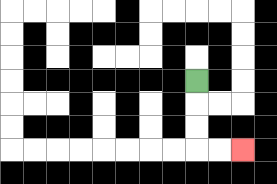{'start': '[8, 3]', 'end': '[10, 6]', 'path_directions': 'D,D,D,R,R', 'path_coordinates': '[[8, 3], [8, 4], [8, 5], [8, 6], [9, 6], [10, 6]]'}